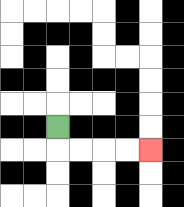{'start': '[2, 5]', 'end': '[6, 6]', 'path_directions': 'D,R,R,R,R', 'path_coordinates': '[[2, 5], [2, 6], [3, 6], [4, 6], [5, 6], [6, 6]]'}